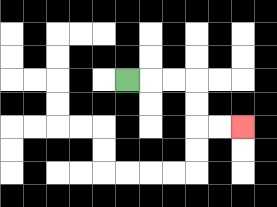{'start': '[5, 3]', 'end': '[10, 5]', 'path_directions': 'R,R,R,D,D,R,R', 'path_coordinates': '[[5, 3], [6, 3], [7, 3], [8, 3], [8, 4], [8, 5], [9, 5], [10, 5]]'}